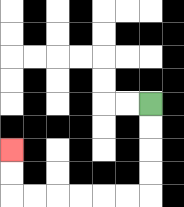{'start': '[6, 4]', 'end': '[0, 6]', 'path_directions': 'D,D,D,D,L,L,L,L,L,L,U,U', 'path_coordinates': '[[6, 4], [6, 5], [6, 6], [6, 7], [6, 8], [5, 8], [4, 8], [3, 8], [2, 8], [1, 8], [0, 8], [0, 7], [0, 6]]'}